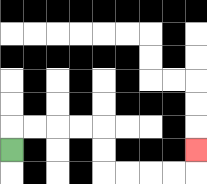{'start': '[0, 6]', 'end': '[8, 6]', 'path_directions': 'U,R,R,R,R,D,D,R,R,R,R,U', 'path_coordinates': '[[0, 6], [0, 5], [1, 5], [2, 5], [3, 5], [4, 5], [4, 6], [4, 7], [5, 7], [6, 7], [7, 7], [8, 7], [8, 6]]'}